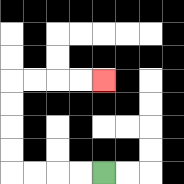{'start': '[4, 7]', 'end': '[4, 3]', 'path_directions': 'L,L,L,L,U,U,U,U,R,R,R,R', 'path_coordinates': '[[4, 7], [3, 7], [2, 7], [1, 7], [0, 7], [0, 6], [0, 5], [0, 4], [0, 3], [1, 3], [2, 3], [3, 3], [4, 3]]'}